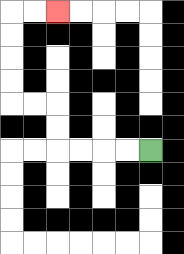{'start': '[6, 6]', 'end': '[2, 0]', 'path_directions': 'L,L,L,L,U,U,L,L,U,U,U,U,R,R', 'path_coordinates': '[[6, 6], [5, 6], [4, 6], [3, 6], [2, 6], [2, 5], [2, 4], [1, 4], [0, 4], [0, 3], [0, 2], [0, 1], [0, 0], [1, 0], [2, 0]]'}